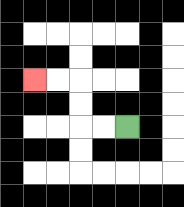{'start': '[5, 5]', 'end': '[1, 3]', 'path_directions': 'L,L,U,U,L,L', 'path_coordinates': '[[5, 5], [4, 5], [3, 5], [3, 4], [3, 3], [2, 3], [1, 3]]'}